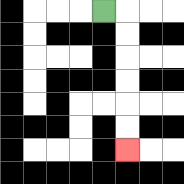{'start': '[4, 0]', 'end': '[5, 6]', 'path_directions': 'R,D,D,D,D,D,D', 'path_coordinates': '[[4, 0], [5, 0], [5, 1], [5, 2], [5, 3], [5, 4], [5, 5], [5, 6]]'}